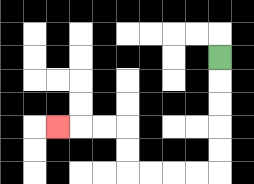{'start': '[9, 2]', 'end': '[2, 5]', 'path_directions': 'D,D,D,D,D,L,L,L,L,U,U,L,L,L', 'path_coordinates': '[[9, 2], [9, 3], [9, 4], [9, 5], [9, 6], [9, 7], [8, 7], [7, 7], [6, 7], [5, 7], [5, 6], [5, 5], [4, 5], [3, 5], [2, 5]]'}